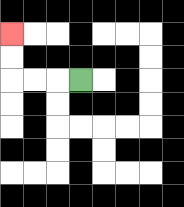{'start': '[3, 3]', 'end': '[0, 1]', 'path_directions': 'L,L,L,U,U', 'path_coordinates': '[[3, 3], [2, 3], [1, 3], [0, 3], [0, 2], [0, 1]]'}